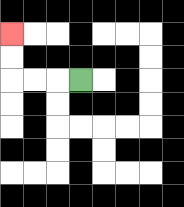{'start': '[3, 3]', 'end': '[0, 1]', 'path_directions': 'L,L,L,U,U', 'path_coordinates': '[[3, 3], [2, 3], [1, 3], [0, 3], [0, 2], [0, 1]]'}